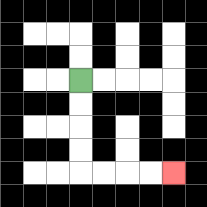{'start': '[3, 3]', 'end': '[7, 7]', 'path_directions': 'D,D,D,D,R,R,R,R', 'path_coordinates': '[[3, 3], [3, 4], [3, 5], [3, 6], [3, 7], [4, 7], [5, 7], [6, 7], [7, 7]]'}